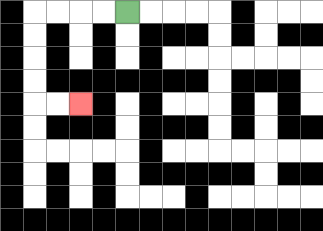{'start': '[5, 0]', 'end': '[3, 4]', 'path_directions': 'L,L,L,L,D,D,D,D,R,R', 'path_coordinates': '[[5, 0], [4, 0], [3, 0], [2, 0], [1, 0], [1, 1], [1, 2], [1, 3], [1, 4], [2, 4], [3, 4]]'}